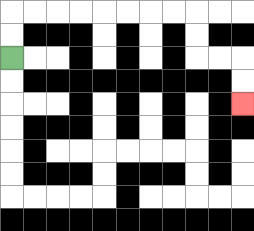{'start': '[0, 2]', 'end': '[10, 4]', 'path_directions': 'U,U,R,R,R,R,R,R,R,R,D,D,R,R,D,D', 'path_coordinates': '[[0, 2], [0, 1], [0, 0], [1, 0], [2, 0], [3, 0], [4, 0], [5, 0], [6, 0], [7, 0], [8, 0], [8, 1], [8, 2], [9, 2], [10, 2], [10, 3], [10, 4]]'}